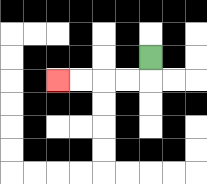{'start': '[6, 2]', 'end': '[2, 3]', 'path_directions': 'D,L,L,L,L', 'path_coordinates': '[[6, 2], [6, 3], [5, 3], [4, 3], [3, 3], [2, 3]]'}